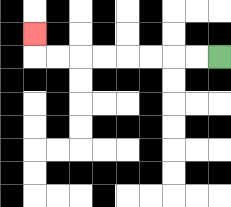{'start': '[9, 2]', 'end': '[1, 1]', 'path_directions': 'L,L,L,L,L,L,L,L,U', 'path_coordinates': '[[9, 2], [8, 2], [7, 2], [6, 2], [5, 2], [4, 2], [3, 2], [2, 2], [1, 2], [1, 1]]'}